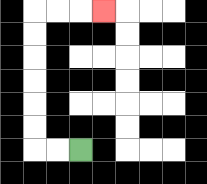{'start': '[3, 6]', 'end': '[4, 0]', 'path_directions': 'L,L,U,U,U,U,U,U,R,R,R', 'path_coordinates': '[[3, 6], [2, 6], [1, 6], [1, 5], [1, 4], [1, 3], [1, 2], [1, 1], [1, 0], [2, 0], [3, 0], [4, 0]]'}